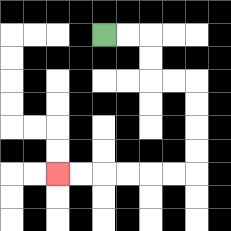{'start': '[4, 1]', 'end': '[2, 7]', 'path_directions': 'R,R,D,D,R,R,D,D,D,D,L,L,L,L,L,L', 'path_coordinates': '[[4, 1], [5, 1], [6, 1], [6, 2], [6, 3], [7, 3], [8, 3], [8, 4], [8, 5], [8, 6], [8, 7], [7, 7], [6, 7], [5, 7], [4, 7], [3, 7], [2, 7]]'}